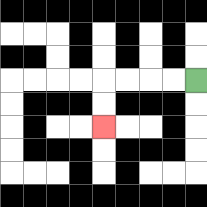{'start': '[8, 3]', 'end': '[4, 5]', 'path_directions': 'L,L,L,L,D,D', 'path_coordinates': '[[8, 3], [7, 3], [6, 3], [5, 3], [4, 3], [4, 4], [4, 5]]'}